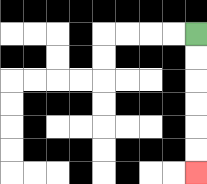{'start': '[8, 1]', 'end': '[8, 7]', 'path_directions': 'D,D,D,D,D,D', 'path_coordinates': '[[8, 1], [8, 2], [8, 3], [8, 4], [8, 5], [8, 6], [8, 7]]'}